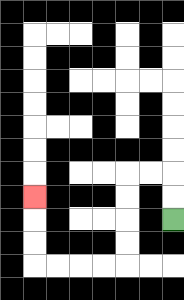{'start': '[7, 9]', 'end': '[1, 8]', 'path_directions': 'U,U,L,L,D,D,D,D,L,L,L,L,U,U,U', 'path_coordinates': '[[7, 9], [7, 8], [7, 7], [6, 7], [5, 7], [5, 8], [5, 9], [5, 10], [5, 11], [4, 11], [3, 11], [2, 11], [1, 11], [1, 10], [1, 9], [1, 8]]'}